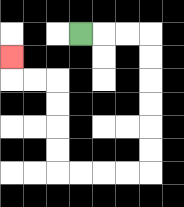{'start': '[3, 1]', 'end': '[0, 2]', 'path_directions': 'R,R,R,D,D,D,D,D,D,L,L,L,L,U,U,U,U,L,L,U', 'path_coordinates': '[[3, 1], [4, 1], [5, 1], [6, 1], [6, 2], [6, 3], [6, 4], [6, 5], [6, 6], [6, 7], [5, 7], [4, 7], [3, 7], [2, 7], [2, 6], [2, 5], [2, 4], [2, 3], [1, 3], [0, 3], [0, 2]]'}